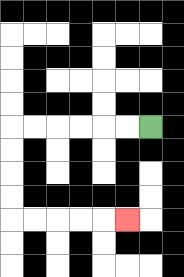{'start': '[6, 5]', 'end': '[5, 9]', 'path_directions': 'L,L,L,L,L,L,D,D,D,D,R,R,R,R,R', 'path_coordinates': '[[6, 5], [5, 5], [4, 5], [3, 5], [2, 5], [1, 5], [0, 5], [0, 6], [0, 7], [0, 8], [0, 9], [1, 9], [2, 9], [3, 9], [4, 9], [5, 9]]'}